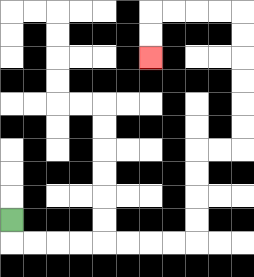{'start': '[0, 9]', 'end': '[6, 2]', 'path_directions': 'D,R,R,R,R,R,R,R,R,U,U,U,U,R,R,U,U,U,U,U,U,L,L,L,L,D,D', 'path_coordinates': '[[0, 9], [0, 10], [1, 10], [2, 10], [3, 10], [4, 10], [5, 10], [6, 10], [7, 10], [8, 10], [8, 9], [8, 8], [8, 7], [8, 6], [9, 6], [10, 6], [10, 5], [10, 4], [10, 3], [10, 2], [10, 1], [10, 0], [9, 0], [8, 0], [7, 0], [6, 0], [6, 1], [6, 2]]'}